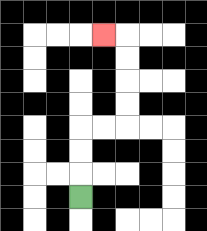{'start': '[3, 8]', 'end': '[4, 1]', 'path_directions': 'U,U,U,R,R,U,U,U,U,L', 'path_coordinates': '[[3, 8], [3, 7], [3, 6], [3, 5], [4, 5], [5, 5], [5, 4], [5, 3], [5, 2], [5, 1], [4, 1]]'}